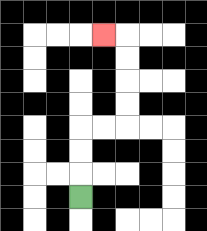{'start': '[3, 8]', 'end': '[4, 1]', 'path_directions': 'U,U,U,R,R,U,U,U,U,L', 'path_coordinates': '[[3, 8], [3, 7], [3, 6], [3, 5], [4, 5], [5, 5], [5, 4], [5, 3], [5, 2], [5, 1], [4, 1]]'}